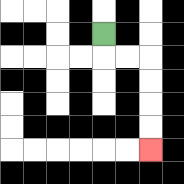{'start': '[4, 1]', 'end': '[6, 6]', 'path_directions': 'D,R,R,D,D,D,D', 'path_coordinates': '[[4, 1], [4, 2], [5, 2], [6, 2], [6, 3], [6, 4], [6, 5], [6, 6]]'}